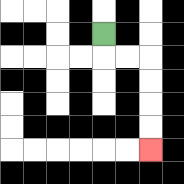{'start': '[4, 1]', 'end': '[6, 6]', 'path_directions': 'D,R,R,D,D,D,D', 'path_coordinates': '[[4, 1], [4, 2], [5, 2], [6, 2], [6, 3], [6, 4], [6, 5], [6, 6]]'}